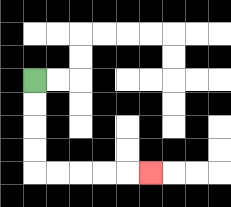{'start': '[1, 3]', 'end': '[6, 7]', 'path_directions': 'D,D,D,D,R,R,R,R,R', 'path_coordinates': '[[1, 3], [1, 4], [1, 5], [1, 6], [1, 7], [2, 7], [3, 7], [4, 7], [5, 7], [6, 7]]'}